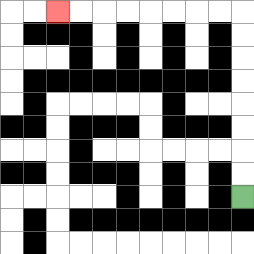{'start': '[10, 8]', 'end': '[2, 0]', 'path_directions': 'U,U,U,U,U,U,U,U,L,L,L,L,L,L,L,L', 'path_coordinates': '[[10, 8], [10, 7], [10, 6], [10, 5], [10, 4], [10, 3], [10, 2], [10, 1], [10, 0], [9, 0], [8, 0], [7, 0], [6, 0], [5, 0], [4, 0], [3, 0], [2, 0]]'}